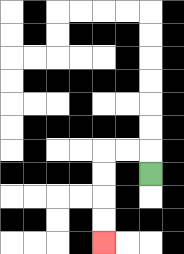{'start': '[6, 7]', 'end': '[4, 10]', 'path_directions': 'U,L,L,D,D,D,D', 'path_coordinates': '[[6, 7], [6, 6], [5, 6], [4, 6], [4, 7], [4, 8], [4, 9], [4, 10]]'}